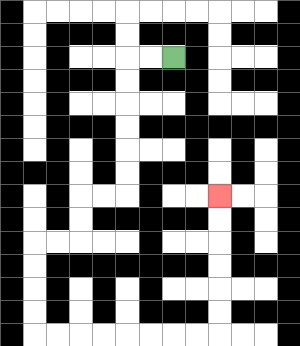{'start': '[7, 2]', 'end': '[9, 8]', 'path_directions': 'L,L,D,D,D,D,D,D,L,L,D,D,L,L,D,D,D,D,R,R,R,R,R,R,R,R,U,U,U,U,U,U', 'path_coordinates': '[[7, 2], [6, 2], [5, 2], [5, 3], [5, 4], [5, 5], [5, 6], [5, 7], [5, 8], [4, 8], [3, 8], [3, 9], [3, 10], [2, 10], [1, 10], [1, 11], [1, 12], [1, 13], [1, 14], [2, 14], [3, 14], [4, 14], [5, 14], [6, 14], [7, 14], [8, 14], [9, 14], [9, 13], [9, 12], [9, 11], [9, 10], [9, 9], [9, 8]]'}